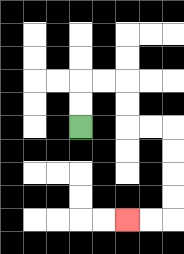{'start': '[3, 5]', 'end': '[5, 9]', 'path_directions': 'U,U,R,R,D,D,R,R,D,D,D,D,L,L', 'path_coordinates': '[[3, 5], [3, 4], [3, 3], [4, 3], [5, 3], [5, 4], [5, 5], [6, 5], [7, 5], [7, 6], [7, 7], [7, 8], [7, 9], [6, 9], [5, 9]]'}